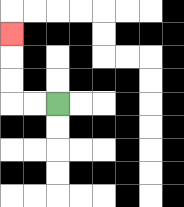{'start': '[2, 4]', 'end': '[0, 1]', 'path_directions': 'L,L,U,U,U', 'path_coordinates': '[[2, 4], [1, 4], [0, 4], [0, 3], [0, 2], [0, 1]]'}